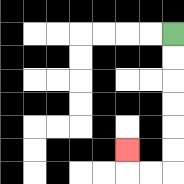{'start': '[7, 1]', 'end': '[5, 6]', 'path_directions': 'D,D,D,D,D,D,L,L,U', 'path_coordinates': '[[7, 1], [7, 2], [7, 3], [7, 4], [7, 5], [7, 6], [7, 7], [6, 7], [5, 7], [5, 6]]'}